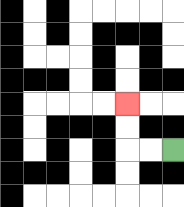{'start': '[7, 6]', 'end': '[5, 4]', 'path_directions': 'L,L,U,U', 'path_coordinates': '[[7, 6], [6, 6], [5, 6], [5, 5], [5, 4]]'}